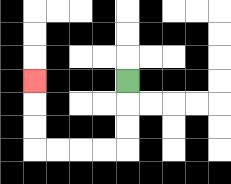{'start': '[5, 3]', 'end': '[1, 3]', 'path_directions': 'D,D,D,L,L,L,L,U,U,U', 'path_coordinates': '[[5, 3], [5, 4], [5, 5], [5, 6], [4, 6], [3, 6], [2, 6], [1, 6], [1, 5], [1, 4], [1, 3]]'}